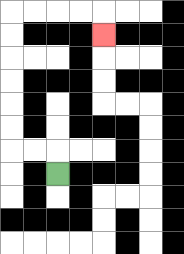{'start': '[2, 7]', 'end': '[4, 1]', 'path_directions': 'U,L,L,U,U,U,U,U,U,R,R,R,R,D', 'path_coordinates': '[[2, 7], [2, 6], [1, 6], [0, 6], [0, 5], [0, 4], [0, 3], [0, 2], [0, 1], [0, 0], [1, 0], [2, 0], [3, 0], [4, 0], [4, 1]]'}